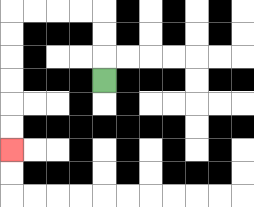{'start': '[4, 3]', 'end': '[0, 6]', 'path_directions': 'U,U,U,L,L,L,L,D,D,D,D,D,D', 'path_coordinates': '[[4, 3], [4, 2], [4, 1], [4, 0], [3, 0], [2, 0], [1, 0], [0, 0], [0, 1], [0, 2], [0, 3], [0, 4], [0, 5], [0, 6]]'}